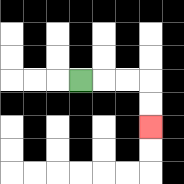{'start': '[3, 3]', 'end': '[6, 5]', 'path_directions': 'R,R,R,D,D', 'path_coordinates': '[[3, 3], [4, 3], [5, 3], [6, 3], [6, 4], [6, 5]]'}